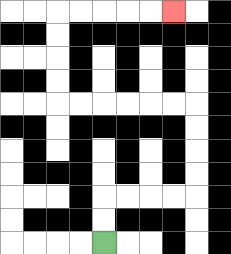{'start': '[4, 10]', 'end': '[7, 0]', 'path_directions': 'U,U,R,R,R,R,U,U,U,U,L,L,L,L,L,L,U,U,U,U,R,R,R,R,R', 'path_coordinates': '[[4, 10], [4, 9], [4, 8], [5, 8], [6, 8], [7, 8], [8, 8], [8, 7], [8, 6], [8, 5], [8, 4], [7, 4], [6, 4], [5, 4], [4, 4], [3, 4], [2, 4], [2, 3], [2, 2], [2, 1], [2, 0], [3, 0], [4, 0], [5, 0], [6, 0], [7, 0]]'}